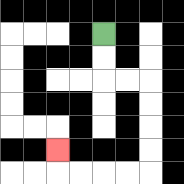{'start': '[4, 1]', 'end': '[2, 6]', 'path_directions': 'D,D,R,R,D,D,D,D,L,L,L,L,U', 'path_coordinates': '[[4, 1], [4, 2], [4, 3], [5, 3], [6, 3], [6, 4], [6, 5], [6, 6], [6, 7], [5, 7], [4, 7], [3, 7], [2, 7], [2, 6]]'}